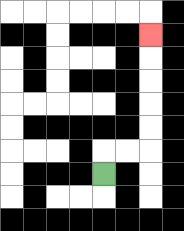{'start': '[4, 7]', 'end': '[6, 1]', 'path_directions': 'U,R,R,U,U,U,U,U', 'path_coordinates': '[[4, 7], [4, 6], [5, 6], [6, 6], [6, 5], [6, 4], [6, 3], [6, 2], [6, 1]]'}